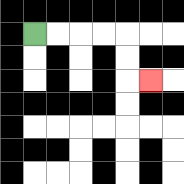{'start': '[1, 1]', 'end': '[6, 3]', 'path_directions': 'R,R,R,R,D,D,R', 'path_coordinates': '[[1, 1], [2, 1], [3, 1], [4, 1], [5, 1], [5, 2], [5, 3], [6, 3]]'}